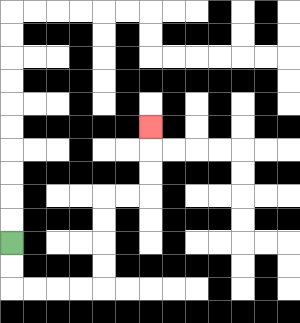{'start': '[0, 10]', 'end': '[6, 5]', 'path_directions': 'D,D,R,R,R,R,U,U,U,U,R,R,U,U,U', 'path_coordinates': '[[0, 10], [0, 11], [0, 12], [1, 12], [2, 12], [3, 12], [4, 12], [4, 11], [4, 10], [4, 9], [4, 8], [5, 8], [6, 8], [6, 7], [6, 6], [6, 5]]'}